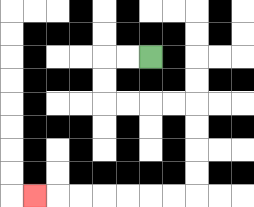{'start': '[6, 2]', 'end': '[1, 8]', 'path_directions': 'L,L,D,D,R,R,R,R,D,D,D,D,L,L,L,L,L,L,L', 'path_coordinates': '[[6, 2], [5, 2], [4, 2], [4, 3], [4, 4], [5, 4], [6, 4], [7, 4], [8, 4], [8, 5], [8, 6], [8, 7], [8, 8], [7, 8], [6, 8], [5, 8], [4, 8], [3, 8], [2, 8], [1, 8]]'}